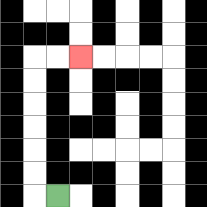{'start': '[2, 8]', 'end': '[3, 2]', 'path_directions': 'L,U,U,U,U,U,U,R,R', 'path_coordinates': '[[2, 8], [1, 8], [1, 7], [1, 6], [1, 5], [1, 4], [1, 3], [1, 2], [2, 2], [3, 2]]'}